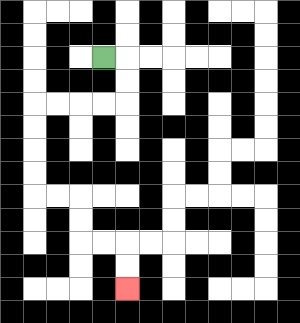{'start': '[4, 2]', 'end': '[5, 12]', 'path_directions': 'R,D,D,L,L,L,L,D,D,D,D,R,R,D,D,R,R,D,D', 'path_coordinates': '[[4, 2], [5, 2], [5, 3], [5, 4], [4, 4], [3, 4], [2, 4], [1, 4], [1, 5], [1, 6], [1, 7], [1, 8], [2, 8], [3, 8], [3, 9], [3, 10], [4, 10], [5, 10], [5, 11], [5, 12]]'}